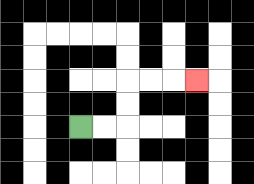{'start': '[3, 5]', 'end': '[8, 3]', 'path_directions': 'R,R,U,U,R,R,R', 'path_coordinates': '[[3, 5], [4, 5], [5, 5], [5, 4], [5, 3], [6, 3], [7, 3], [8, 3]]'}